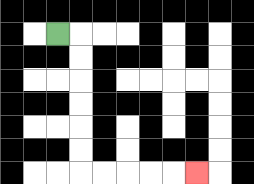{'start': '[2, 1]', 'end': '[8, 7]', 'path_directions': 'R,D,D,D,D,D,D,R,R,R,R,R', 'path_coordinates': '[[2, 1], [3, 1], [3, 2], [3, 3], [3, 4], [3, 5], [3, 6], [3, 7], [4, 7], [5, 7], [6, 7], [7, 7], [8, 7]]'}